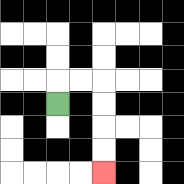{'start': '[2, 4]', 'end': '[4, 7]', 'path_directions': 'U,R,R,D,D,D,D', 'path_coordinates': '[[2, 4], [2, 3], [3, 3], [4, 3], [4, 4], [4, 5], [4, 6], [4, 7]]'}